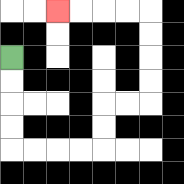{'start': '[0, 2]', 'end': '[2, 0]', 'path_directions': 'D,D,D,D,R,R,R,R,U,U,R,R,U,U,U,U,L,L,L,L', 'path_coordinates': '[[0, 2], [0, 3], [0, 4], [0, 5], [0, 6], [1, 6], [2, 6], [3, 6], [4, 6], [4, 5], [4, 4], [5, 4], [6, 4], [6, 3], [6, 2], [6, 1], [6, 0], [5, 0], [4, 0], [3, 0], [2, 0]]'}